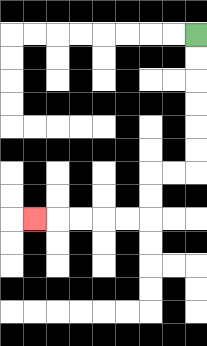{'start': '[8, 1]', 'end': '[1, 9]', 'path_directions': 'D,D,D,D,D,D,L,L,D,D,L,L,L,L,L', 'path_coordinates': '[[8, 1], [8, 2], [8, 3], [8, 4], [8, 5], [8, 6], [8, 7], [7, 7], [6, 7], [6, 8], [6, 9], [5, 9], [4, 9], [3, 9], [2, 9], [1, 9]]'}